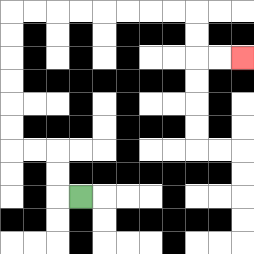{'start': '[3, 8]', 'end': '[10, 2]', 'path_directions': 'L,U,U,L,L,U,U,U,U,U,U,R,R,R,R,R,R,R,R,D,D,R,R', 'path_coordinates': '[[3, 8], [2, 8], [2, 7], [2, 6], [1, 6], [0, 6], [0, 5], [0, 4], [0, 3], [0, 2], [0, 1], [0, 0], [1, 0], [2, 0], [3, 0], [4, 0], [5, 0], [6, 0], [7, 0], [8, 0], [8, 1], [8, 2], [9, 2], [10, 2]]'}